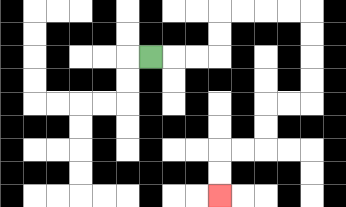{'start': '[6, 2]', 'end': '[9, 8]', 'path_directions': 'R,R,R,U,U,R,R,R,R,D,D,D,D,L,L,D,D,L,L,D,D', 'path_coordinates': '[[6, 2], [7, 2], [8, 2], [9, 2], [9, 1], [9, 0], [10, 0], [11, 0], [12, 0], [13, 0], [13, 1], [13, 2], [13, 3], [13, 4], [12, 4], [11, 4], [11, 5], [11, 6], [10, 6], [9, 6], [9, 7], [9, 8]]'}